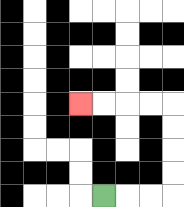{'start': '[4, 8]', 'end': '[3, 4]', 'path_directions': 'R,R,R,U,U,U,U,L,L,L,L', 'path_coordinates': '[[4, 8], [5, 8], [6, 8], [7, 8], [7, 7], [7, 6], [7, 5], [7, 4], [6, 4], [5, 4], [4, 4], [3, 4]]'}